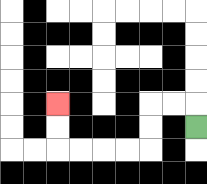{'start': '[8, 5]', 'end': '[2, 4]', 'path_directions': 'U,L,L,D,D,L,L,L,L,U,U', 'path_coordinates': '[[8, 5], [8, 4], [7, 4], [6, 4], [6, 5], [6, 6], [5, 6], [4, 6], [3, 6], [2, 6], [2, 5], [2, 4]]'}